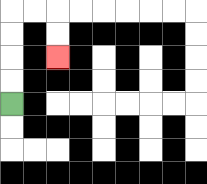{'start': '[0, 4]', 'end': '[2, 2]', 'path_directions': 'U,U,U,U,R,R,D,D', 'path_coordinates': '[[0, 4], [0, 3], [0, 2], [0, 1], [0, 0], [1, 0], [2, 0], [2, 1], [2, 2]]'}